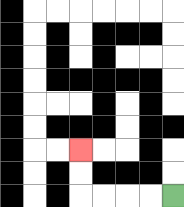{'start': '[7, 8]', 'end': '[3, 6]', 'path_directions': 'L,L,L,L,U,U', 'path_coordinates': '[[7, 8], [6, 8], [5, 8], [4, 8], [3, 8], [3, 7], [3, 6]]'}